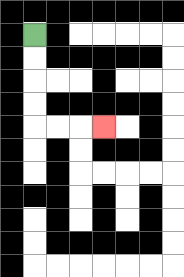{'start': '[1, 1]', 'end': '[4, 5]', 'path_directions': 'D,D,D,D,R,R,R', 'path_coordinates': '[[1, 1], [1, 2], [1, 3], [1, 4], [1, 5], [2, 5], [3, 5], [4, 5]]'}